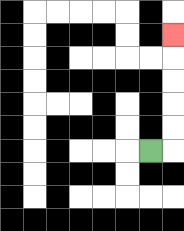{'start': '[6, 6]', 'end': '[7, 1]', 'path_directions': 'R,U,U,U,U,U', 'path_coordinates': '[[6, 6], [7, 6], [7, 5], [7, 4], [7, 3], [7, 2], [7, 1]]'}